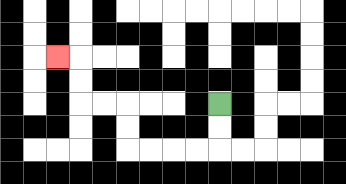{'start': '[9, 4]', 'end': '[2, 2]', 'path_directions': 'D,D,L,L,L,L,U,U,L,L,U,U,L', 'path_coordinates': '[[9, 4], [9, 5], [9, 6], [8, 6], [7, 6], [6, 6], [5, 6], [5, 5], [5, 4], [4, 4], [3, 4], [3, 3], [3, 2], [2, 2]]'}